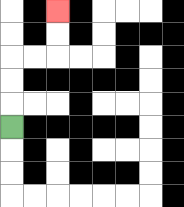{'start': '[0, 5]', 'end': '[2, 0]', 'path_directions': 'U,U,U,R,R,U,U', 'path_coordinates': '[[0, 5], [0, 4], [0, 3], [0, 2], [1, 2], [2, 2], [2, 1], [2, 0]]'}